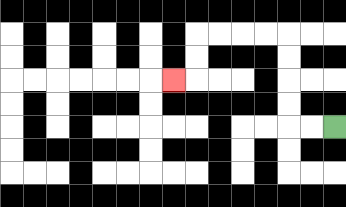{'start': '[14, 5]', 'end': '[7, 3]', 'path_directions': 'L,L,U,U,U,U,L,L,L,L,D,D,L', 'path_coordinates': '[[14, 5], [13, 5], [12, 5], [12, 4], [12, 3], [12, 2], [12, 1], [11, 1], [10, 1], [9, 1], [8, 1], [8, 2], [8, 3], [7, 3]]'}